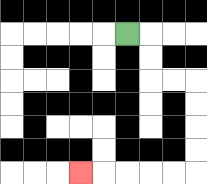{'start': '[5, 1]', 'end': '[3, 7]', 'path_directions': 'R,D,D,R,R,D,D,D,D,L,L,L,L,L', 'path_coordinates': '[[5, 1], [6, 1], [6, 2], [6, 3], [7, 3], [8, 3], [8, 4], [8, 5], [8, 6], [8, 7], [7, 7], [6, 7], [5, 7], [4, 7], [3, 7]]'}